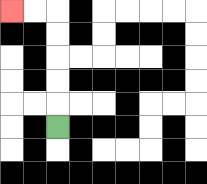{'start': '[2, 5]', 'end': '[0, 0]', 'path_directions': 'U,U,U,U,U,L,L', 'path_coordinates': '[[2, 5], [2, 4], [2, 3], [2, 2], [2, 1], [2, 0], [1, 0], [0, 0]]'}